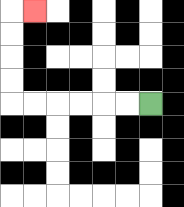{'start': '[6, 4]', 'end': '[1, 0]', 'path_directions': 'L,L,L,L,L,L,U,U,U,U,R', 'path_coordinates': '[[6, 4], [5, 4], [4, 4], [3, 4], [2, 4], [1, 4], [0, 4], [0, 3], [0, 2], [0, 1], [0, 0], [1, 0]]'}